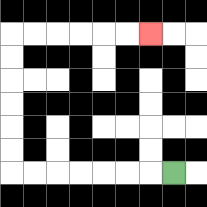{'start': '[7, 7]', 'end': '[6, 1]', 'path_directions': 'L,L,L,L,L,L,L,U,U,U,U,U,U,R,R,R,R,R,R', 'path_coordinates': '[[7, 7], [6, 7], [5, 7], [4, 7], [3, 7], [2, 7], [1, 7], [0, 7], [0, 6], [0, 5], [0, 4], [0, 3], [0, 2], [0, 1], [1, 1], [2, 1], [3, 1], [4, 1], [5, 1], [6, 1]]'}